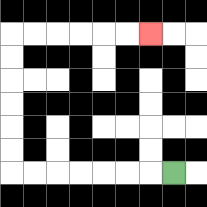{'start': '[7, 7]', 'end': '[6, 1]', 'path_directions': 'L,L,L,L,L,L,L,U,U,U,U,U,U,R,R,R,R,R,R', 'path_coordinates': '[[7, 7], [6, 7], [5, 7], [4, 7], [3, 7], [2, 7], [1, 7], [0, 7], [0, 6], [0, 5], [0, 4], [0, 3], [0, 2], [0, 1], [1, 1], [2, 1], [3, 1], [4, 1], [5, 1], [6, 1]]'}